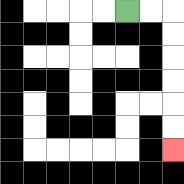{'start': '[5, 0]', 'end': '[7, 6]', 'path_directions': 'R,R,D,D,D,D,D,D', 'path_coordinates': '[[5, 0], [6, 0], [7, 0], [7, 1], [7, 2], [7, 3], [7, 4], [7, 5], [7, 6]]'}